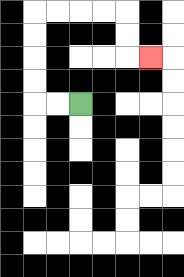{'start': '[3, 4]', 'end': '[6, 2]', 'path_directions': 'L,L,U,U,U,U,R,R,R,R,D,D,R', 'path_coordinates': '[[3, 4], [2, 4], [1, 4], [1, 3], [1, 2], [1, 1], [1, 0], [2, 0], [3, 0], [4, 0], [5, 0], [5, 1], [5, 2], [6, 2]]'}